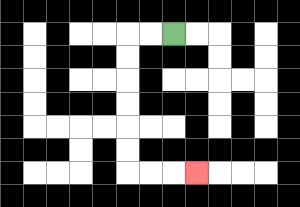{'start': '[7, 1]', 'end': '[8, 7]', 'path_directions': 'L,L,D,D,D,D,D,D,R,R,R', 'path_coordinates': '[[7, 1], [6, 1], [5, 1], [5, 2], [5, 3], [5, 4], [5, 5], [5, 6], [5, 7], [6, 7], [7, 7], [8, 7]]'}